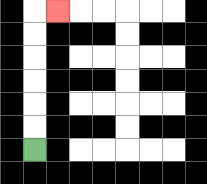{'start': '[1, 6]', 'end': '[2, 0]', 'path_directions': 'U,U,U,U,U,U,R', 'path_coordinates': '[[1, 6], [1, 5], [1, 4], [1, 3], [1, 2], [1, 1], [1, 0], [2, 0]]'}